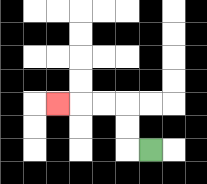{'start': '[6, 6]', 'end': '[2, 4]', 'path_directions': 'L,U,U,L,L,L', 'path_coordinates': '[[6, 6], [5, 6], [5, 5], [5, 4], [4, 4], [3, 4], [2, 4]]'}